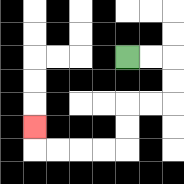{'start': '[5, 2]', 'end': '[1, 5]', 'path_directions': 'R,R,D,D,L,L,D,D,L,L,L,L,U', 'path_coordinates': '[[5, 2], [6, 2], [7, 2], [7, 3], [7, 4], [6, 4], [5, 4], [5, 5], [5, 6], [4, 6], [3, 6], [2, 6], [1, 6], [1, 5]]'}